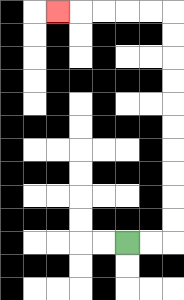{'start': '[5, 10]', 'end': '[2, 0]', 'path_directions': 'R,R,U,U,U,U,U,U,U,U,U,U,L,L,L,L,L', 'path_coordinates': '[[5, 10], [6, 10], [7, 10], [7, 9], [7, 8], [7, 7], [7, 6], [7, 5], [7, 4], [7, 3], [7, 2], [7, 1], [7, 0], [6, 0], [5, 0], [4, 0], [3, 0], [2, 0]]'}